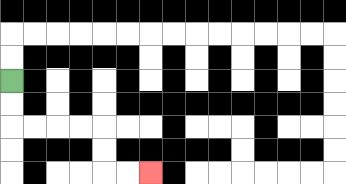{'start': '[0, 3]', 'end': '[6, 7]', 'path_directions': 'D,D,R,R,R,R,D,D,R,R', 'path_coordinates': '[[0, 3], [0, 4], [0, 5], [1, 5], [2, 5], [3, 5], [4, 5], [4, 6], [4, 7], [5, 7], [6, 7]]'}